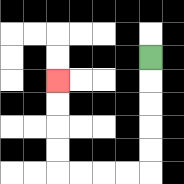{'start': '[6, 2]', 'end': '[2, 3]', 'path_directions': 'D,D,D,D,D,L,L,L,L,U,U,U,U', 'path_coordinates': '[[6, 2], [6, 3], [6, 4], [6, 5], [6, 6], [6, 7], [5, 7], [4, 7], [3, 7], [2, 7], [2, 6], [2, 5], [2, 4], [2, 3]]'}